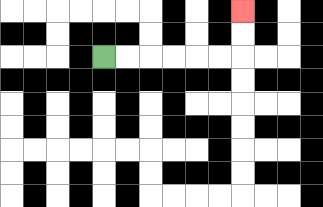{'start': '[4, 2]', 'end': '[10, 0]', 'path_directions': 'R,R,R,R,R,R,U,U', 'path_coordinates': '[[4, 2], [5, 2], [6, 2], [7, 2], [8, 2], [9, 2], [10, 2], [10, 1], [10, 0]]'}